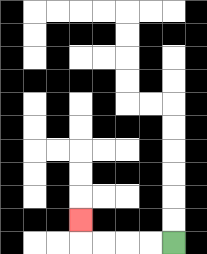{'start': '[7, 10]', 'end': '[3, 9]', 'path_directions': 'L,L,L,L,U', 'path_coordinates': '[[7, 10], [6, 10], [5, 10], [4, 10], [3, 10], [3, 9]]'}